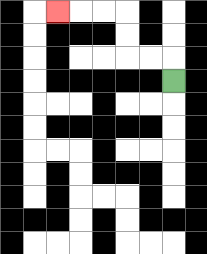{'start': '[7, 3]', 'end': '[2, 0]', 'path_directions': 'U,L,L,U,U,L,L,L', 'path_coordinates': '[[7, 3], [7, 2], [6, 2], [5, 2], [5, 1], [5, 0], [4, 0], [3, 0], [2, 0]]'}